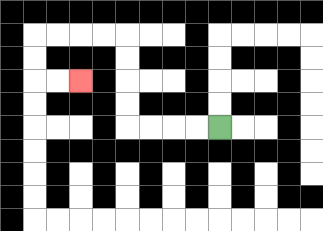{'start': '[9, 5]', 'end': '[3, 3]', 'path_directions': 'L,L,L,L,U,U,U,U,L,L,L,L,D,D,R,R', 'path_coordinates': '[[9, 5], [8, 5], [7, 5], [6, 5], [5, 5], [5, 4], [5, 3], [5, 2], [5, 1], [4, 1], [3, 1], [2, 1], [1, 1], [1, 2], [1, 3], [2, 3], [3, 3]]'}